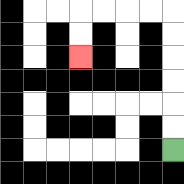{'start': '[7, 6]', 'end': '[3, 2]', 'path_directions': 'U,U,U,U,U,U,L,L,L,L,D,D', 'path_coordinates': '[[7, 6], [7, 5], [7, 4], [7, 3], [7, 2], [7, 1], [7, 0], [6, 0], [5, 0], [4, 0], [3, 0], [3, 1], [3, 2]]'}